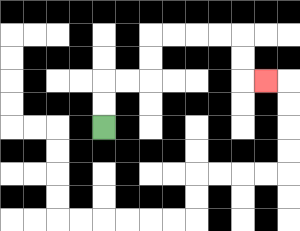{'start': '[4, 5]', 'end': '[11, 3]', 'path_directions': 'U,U,R,R,U,U,R,R,R,R,D,D,R', 'path_coordinates': '[[4, 5], [4, 4], [4, 3], [5, 3], [6, 3], [6, 2], [6, 1], [7, 1], [8, 1], [9, 1], [10, 1], [10, 2], [10, 3], [11, 3]]'}